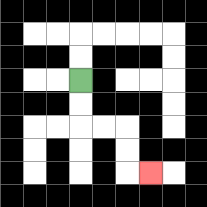{'start': '[3, 3]', 'end': '[6, 7]', 'path_directions': 'D,D,R,R,D,D,R', 'path_coordinates': '[[3, 3], [3, 4], [3, 5], [4, 5], [5, 5], [5, 6], [5, 7], [6, 7]]'}